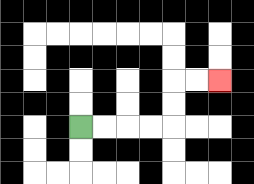{'start': '[3, 5]', 'end': '[9, 3]', 'path_directions': 'R,R,R,R,U,U,R,R', 'path_coordinates': '[[3, 5], [4, 5], [5, 5], [6, 5], [7, 5], [7, 4], [7, 3], [8, 3], [9, 3]]'}